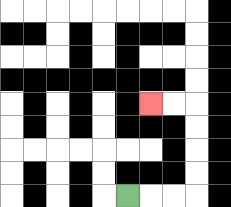{'start': '[5, 8]', 'end': '[6, 4]', 'path_directions': 'R,R,R,U,U,U,U,L,L', 'path_coordinates': '[[5, 8], [6, 8], [7, 8], [8, 8], [8, 7], [8, 6], [8, 5], [8, 4], [7, 4], [6, 4]]'}